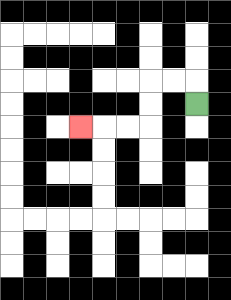{'start': '[8, 4]', 'end': '[3, 5]', 'path_directions': 'U,L,L,D,D,L,L,L', 'path_coordinates': '[[8, 4], [8, 3], [7, 3], [6, 3], [6, 4], [6, 5], [5, 5], [4, 5], [3, 5]]'}